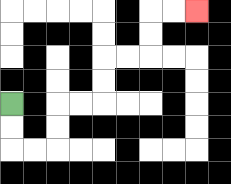{'start': '[0, 4]', 'end': '[8, 0]', 'path_directions': 'D,D,R,R,U,U,R,R,U,U,R,R,U,U,R,R', 'path_coordinates': '[[0, 4], [0, 5], [0, 6], [1, 6], [2, 6], [2, 5], [2, 4], [3, 4], [4, 4], [4, 3], [4, 2], [5, 2], [6, 2], [6, 1], [6, 0], [7, 0], [8, 0]]'}